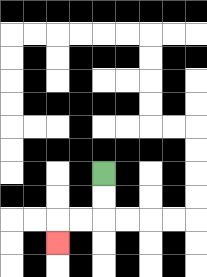{'start': '[4, 7]', 'end': '[2, 10]', 'path_directions': 'D,D,L,L,D', 'path_coordinates': '[[4, 7], [4, 8], [4, 9], [3, 9], [2, 9], [2, 10]]'}